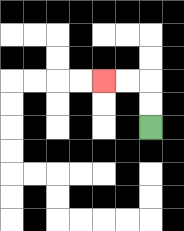{'start': '[6, 5]', 'end': '[4, 3]', 'path_directions': 'U,U,L,L', 'path_coordinates': '[[6, 5], [6, 4], [6, 3], [5, 3], [4, 3]]'}